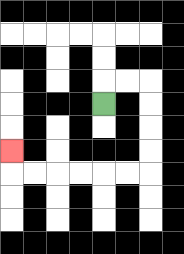{'start': '[4, 4]', 'end': '[0, 6]', 'path_directions': 'U,R,R,D,D,D,D,L,L,L,L,L,L,U', 'path_coordinates': '[[4, 4], [4, 3], [5, 3], [6, 3], [6, 4], [6, 5], [6, 6], [6, 7], [5, 7], [4, 7], [3, 7], [2, 7], [1, 7], [0, 7], [0, 6]]'}